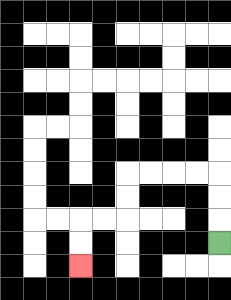{'start': '[9, 10]', 'end': '[3, 11]', 'path_directions': 'U,U,U,L,L,L,L,D,D,L,L,D,D', 'path_coordinates': '[[9, 10], [9, 9], [9, 8], [9, 7], [8, 7], [7, 7], [6, 7], [5, 7], [5, 8], [5, 9], [4, 9], [3, 9], [3, 10], [3, 11]]'}